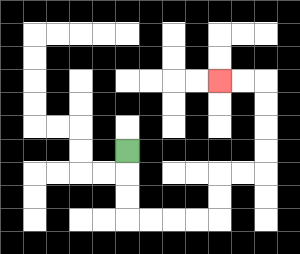{'start': '[5, 6]', 'end': '[9, 3]', 'path_directions': 'D,D,D,R,R,R,R,U,U,R,R,U,U,U,U,L,L', 'path_coordinates': '[[5, 6], [5, 7], [5, 8], [5, 9], [6, 9], [7, 9], [8, 9], [9, 9], [9, 8], [9, 7], [10, 7], [11, 7], [11, 6], [11, 5], [11, 4], [11, 3], [10, 3], [9, 3]]'}